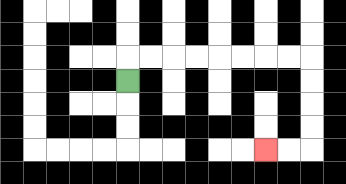{'start': '[5, 3]', 'end': '[11, 6]', 'path_directions': 'U,R,R,R,R,R,R,R,R,D,D,D,D,L,L', 'path_coordinates': '[[5, 3], [5, 2], [6, 2], [7, 2], [8, 2], [9, 2], [10, 2], [11, 2], [12, 2], [13, 2], [13, 3], [13, 4], [13, 5], [13, 6], [12, 6], [11, 6]]'}